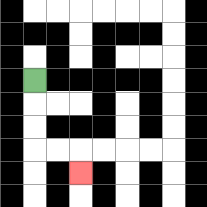{'start': '[1, 3]', 'end': '[3, 7]', 'path_directions': 'D,D,D,R,R,D', 'path_coordinates': '[[1, 3], [1, 4], [1, 5], [1, 6], [2, 6], [3, 6], [3, 7]]'}